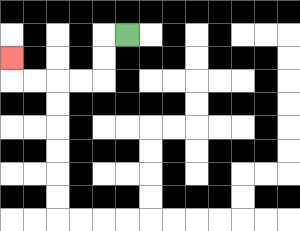{'start': '[5, 1]', 'end': '[0, 2]', 'path_directions': 'L,D,D,L,L,L,L,U', 'path_coordinates': '[[5, 1], [4, 1], [4, 2], [4, 3], [3, 3], [2, 3], [1, 3], [0, 3], [0, 2]]'}